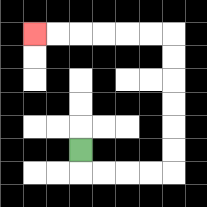{'start': '[3, 6]', 'end': '[1, 1]', 'path_directions': 'D,R,R,R,R,U,U,U,U,U,U,L,L,L,L,L,L', 'path_coordinates': '[[3, 6], [3, 7], [4, 7], [5, 7], [6, 7], [7, 7], [7, 6], [7, 5], [7, 4], [7, 3], [7, 2], [7, 1], [6, 1], [5, 1], [4, 1], [3, 1], [2, 1], [1, 1]]'}